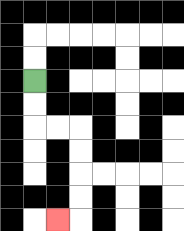{'start': '[1, 3]', 'end': '[2, 9]', 'path_directions': 'D,D,R,R,D,D,D,D,L', 'path_coordinates': '[[1, 3], [1, 4], [1, 5], [2, 5], [3, 5], [3, 6], [3, 7], [3, 8], [3, 9], [2, 9]]'}